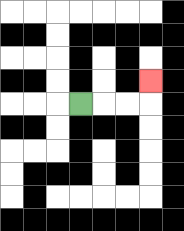{'start': '[3, 4]', 'end': '[6, 3]', 'path_directions': 'R,R,R,U', 'path_coordinates': '[[3, 4], [4, 4], [5, 4], [6, 4], [6, 3]]'}